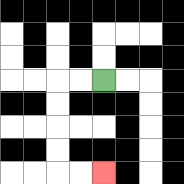{'start': '[4, 3]', 'end': '[4, 7]', 'path_directions': 'L,L,D,D,D,D,R,R', 'path_coordinates': '[[4, 3], [3, 3], [2, 3], [2, 4], [2, 5], [2, 6], [2, 7], [3, 7], [4, 7]]'}